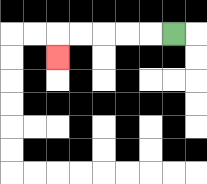{'start': '[7, 1]', 'end': '[2, 2]', 'path_directions': 'L,L,L,L,L,D', 'path_coordinates': '[[7, 1], [6, 1], [5, 1], [4, 1], [3, 1], [2, 1], [2, 2]]'}